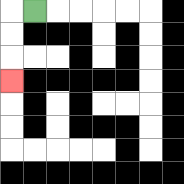{'start': '[1, 0]', 'end': '[0, 3]', 'path_directions': 'L,D,D,D', 'path_coordinates': '[[1, 0], [0, 0], [0, 1], [0, 2], [0, 3]]'}